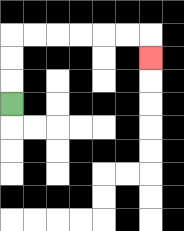{'start': '[0, 4]', 'end': '[6, 2]', 'path_directions': 'U,U,U,R,R,R,R,R,R,D', 'path_coordinates': '[[0, 4], [0, 3], [0, 2], [0, 1], [1, 1], [2, 1], [3, 1], [4, 1], [5, 1], [6, 1], [6, 2]]'}